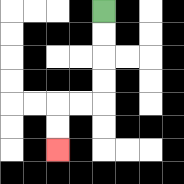{'start': '[4, 0]', 'end': '[2, 6]', 'path_directions': 'D,D,D,D,L,L,D,D', 'path_coordinates': '[[4, 0], [4, 1], [4, 2], [4, 3], [4, 4], [3, 4], [2, 4], [2, 5], [2, 6]]'}